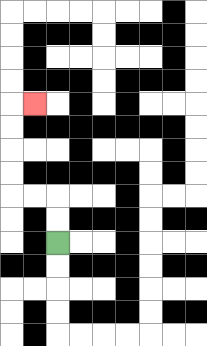{'start': '[2, 10]', 'end': '[1, 4]', 'path_directions': 'U,U,L,L,U,U,U,U,R', 'path_coordinates': '[[2, 10], [2, 9], [2, 8], [1, 8], [0, 8], [0, 7], [0, 6], [0, 5], [0, 4], [1, 4]]'}